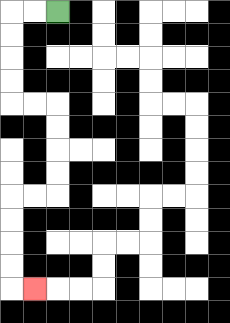{'start': '[2, 0]', 'end': '[1, 12]', 'path_directions': 'L,L,D,D,D,D,R,R,D,D,D,D,L,L,D,D,D,D,R', 'path_coordinates': '[[2, 0], [1, 0], [0, 0], [0, 1], [0, 2], [0, 3], [0, 4], [1, 4], [2, 4], [2, 5], [2, 6], [2, 7], [2, 8], [1, 8], [0, 8], [0, 9], [0, 10], [0, 11], [0, 12], [1, 12]]'}